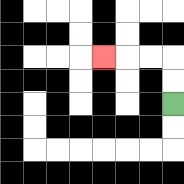{'start': '[7, 4]', 'end': '[4, 2]', 'path_directions': 'U,U,L,L,L', 'path_coordinates': '[[7, 4], [7, 3], [7, 2], [6, 2], [5, 2], [4, 2]]'}